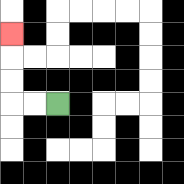{'start': '[2, 4]', 'end': '[0, 1]', 'path_directions': 'L,L,U,U,U', 'path_coordinates': '[[2, 4], [1, 4], [0, 4], [0, 3], [0, 2], [0, 1]]'}